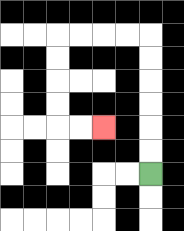{'start': '[6, 7]', 'end': '[4, 5]', 'path_directions': 'U,U,U,U,U,U,L,L,L,L,D,D,D,D,R,R', 'path_coordinates': '[[6, 7], [6, 6], [6, 5], [6, 4], [6, 3], [6, 2], [6, 1], [5, 1], [4, 1], [3, 1], [2, 1], [2, 2], [2, 3], [2, 4], [2, 5], [3, 5], [4, 5]]'}